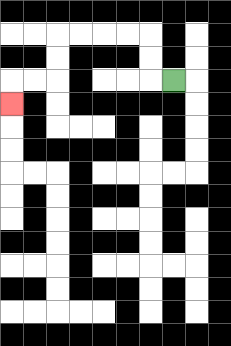{'start': '[7, 3]', 'end': '[0, 4]', 'path_directions': 'L,U,U,L,L,L,L,D,D,L,L,D', 'path_coordinates': '[[7, 3], [6, 3], [6, 2], [6, 1], [5, 1], [4, 1], [3, 1], [2, 1], [2, 2], [2, 3], [1, 3], [0, 3], [0, 4]]'}